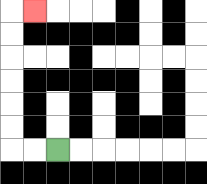{'start': '[2, 6]', 'end': '[1, 0]', 'path_directions': 'L,L,U,U,U,U,U,U,R', 'path_coordinates': '[[2, 6], [1, 6], [0, 6], [0, 5], [0, 4], [0, 3], [0, 2], [0, 1], [0, 0], [1, 0]]'}